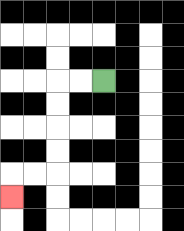{'start': '[4, 3]', 'end': '[0, 8]', 'path_directions': 'L,L,D,D,D,D,L,L,D', 'path_coordinates': '[[4, 3], [3, 3], [2, 3], [2, 4], [2, 5], [2, 6], [2, 7], [1, 7], [0, 7], [0, 8]]'}